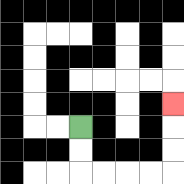{'start': '[3, 5]', 'end': '[7, 4]', 'path_directions': 'D,D,R,R,R,R,U,U,U', 'path_coordinates': '[[3, 5], [3, 6], [3, 7], [4, 7], [5, 7], [6, 7], [7, 7], [7, 6], [7, 5], [7, 4]]'}